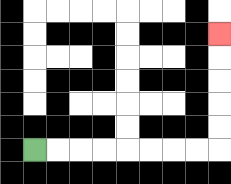{'start': '[1, 6]', 'end': '[9, 1]', 'path_directions': 'R,R,R,R,R,R,R,R,U,U,U,U,U', 'path_coordinates': '[[1, 6], [2, 6], [3, 6], [4, 6], [5, 6], [6, 6], [7, 6], [8, 6], [9, 6], [9, 5], [9, 4], [9, 3], [9, 2], [9, 1]]'}